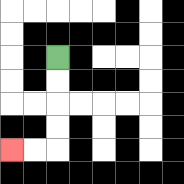{'start': '[2, 2]', 'end': '[0, 6]', 'path_directions': 'D,D,D,D,L,L', 'path_coordinates': '[[2, 2], [2, 3], [2, 4], [2, 5], [2, 6], [1, 6], [0, 6]]'}